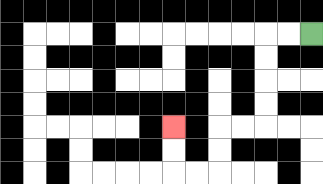{'start': '[13, 1]', 'end': '[7, 5]', 'path_directions': 'L,L,D,D,D,D,L,L,D,D,L,L,U,U', 'path_coordinates': '[[13, 1], [12, 1], [11, 1], [11, 2], [11, 3], [11, 4], [11, 5], [10, 5], [9, 5], [9, 6], [9, 7], [8, 7], [7, 7], [7, 6], [7, 5]]'}